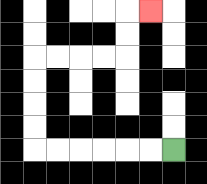{'start': '[7, 6]', 'end': '[6, 0]', 'path_directions': 'L,L,L,L,L,L,U,U,U,U,R,R,R,R,U,U,R', 'path_coordinates': '[[7, 6], [6, 6], [5, 6], [4, 6], [3, 6], [2, 6], [1, 6], [1, 5], [1, 4], [1, 3], [1, 2], [2, 2], [3, 2], [4, 2], [5, 2], [5, 1], [5, 0], [6, 0]]'}